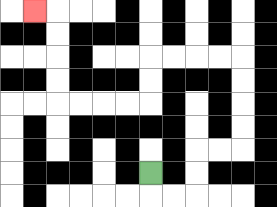{'start': '[6, 7]', 'end': '[1, 0]', 'path_directions': 'D,R,R,U,U,R,R,U,U,U,U,L,L,L,L,D,D,L,L,L,L,U,U,U,U,L', 'path_coordinates': '[[6, 7], [6, 8], [7, 8], [8, 8], [8, 7], [8, 6], [9, 6], [10, 6], [10, 5], [10, 4], [10, 3], [10, 2], [9, 2], [8, 2], [7, 2], [6, 2], [6, 3], [6, 4], [5, 4], [4, 4], [3, 4], [2, 4], [2, 3], [2, 2], [2, 1], [2, 0], [1, 0]]'}